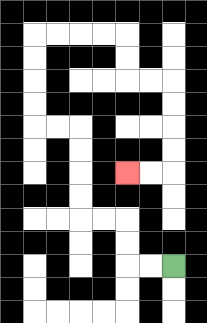{'start': '[7, 11]', 'end': '[5, 7]', 'path_directions': 'L,L,U,U,L,L,U,U,U,U,L,L,U,U,U,U,R,R,R,R,D,D,R,R,D,D,D,D,L,L', 'path_coordinates': '[[7, 11], [6, 11], [5, 11], [5, 10], [5, 9], [4, 9], [3, 9], [3, 8], [3, 7], [3, 6], [3, 5], [2, 5], [1, 5], [1, 4], [1, 3], [1, 2], [1, 1], [2, 1], [3, 1], [4, 1], [5, 1], [5, 2], [5, 3], [6, 3], [7, 3], [7, 4], [7, 5], [7, 6], [7, 7], [6, 7], [5, 7]]'}